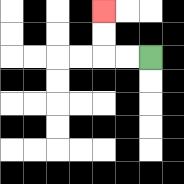{'start': '[6, 2]', 'end': '[4, 0]', 'path_directions': 'L,L,U,U', 'path_coordinates': '[[6, 2], [5, 2], [4, 2], [4, 1], [4, 0]]'}